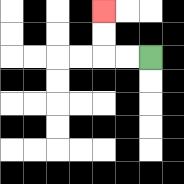{'start': '[6, 2]', 'end': '[4, 0]', 'path_directions': 'L,L,U,U', 'path_coordinates': '[[6, 2], [5, 2], [4, 2], [4, 1], [4, 0]]'}